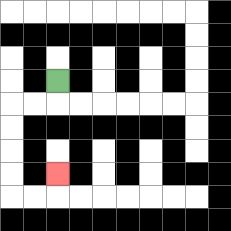{'start': '[2, 3]', 'end': '[2, 7]', 'path_directions': 'D,L,L,D,D,D,D,R,R,U', 'path_coordinates': '[[2, 3], [2, 4], [1, 4], [0, 4], [0, 5], [0, 6], [0, 7], [0, 8], [1, 8], [2, 8], [2, 7]]'}